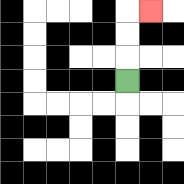{'start': '[5, 3]', 'end': '[6, 0]', 'path_directions': 'U,U,U,R', 'path_coordinates': '[[5, 3], [5, 2], [5, 1], [5, 0], [6, 0]]'}